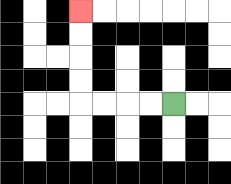{'start': '[7, 4]', 'end': '[3, 0]', 'path_directions': 'L,L,L,L,U,U,U,U', 'path_coordinates': '[[7, 4], [6, 4], [5, 4], [4, 4], [3, 4], [3, 3], [3, 2], [3, 1], [3, 0]]'}